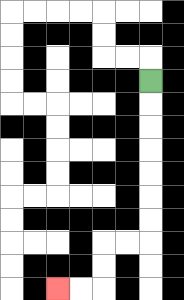{'start': '[6, 3]', 'end': '[2, 12]', 'path_directions': 'D,D,D,D,D,D,D,L,L,D,D,L,L', 'path_coordinates': '[[6, 3], [6, 4], [6, 5], [6, 6], [6, 7], [6, 8], [6, 9], [6, 10], [5, 10], [4, 10], [4, 11], [4, 12], [3, 12], [2, 12]]'}